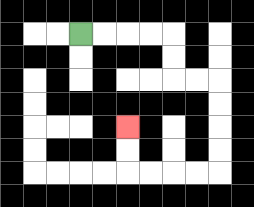{'start': '[3, 1]', 'end': '[5, 5]', 'path_directions': 'R,R,R,R,D,D,R,R,D,D,D,D,L,L,L,L,U,U', 'path_coordinates': '[[3, 1], [4, 1], [5, 1], [6, 1], [7, 1], [7, 2], [7, 3], [8, 3], [9, 3], [9, 4], [9, 5], [9, 6], [9, 7], [8, 7], [7, 7], [6, 7], [5, 7], [5, 6], [5, 5]]'}